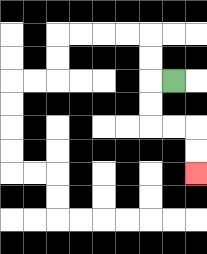{'start': '[7, 3]', 'end': '[8, 7]', 'path_directions': 'L,D,D,R,R,D,D', 'path_coordinates': '[[7, 3], [6, 3], [6, 4], [6, 5], [7, 5], [8, 5], [8, 6], [8, 7]]'}